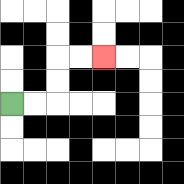{'start': '[0, 4]', 'end': '[4, 2]', 'path_directions': 'R,R,U,U,R,R', 'path_coordinates': '[[0, 4], [1, 4], [2, 4], [2, 3], [2, 2], [3, 2], [4, 2]]'}